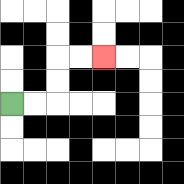{'start': '[0, 4]', 'end': '[4, 2]', 'path_directions': 'R,R,U,U,R,R', 'path_coordinates': '[[0, 4], [1, 4], [2, 4], [2, 3], [2, 2], [3, 2], [4, 2]]'}